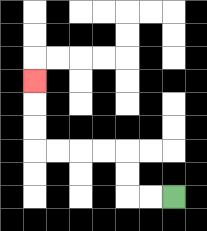{'start': '[7, 8]', 'end': '[1, 3]', 'path_directions': 'L,L,U,U,L,L,L,L,U,U,U', 'path_coordinates': '[[7, 8], [6, 8], [5, 8], [5, 7], [5, 6], [4, 6], [3, 6], [2, 6], [1, 6], [1, 5], [1, 4], [1, 3]]'}